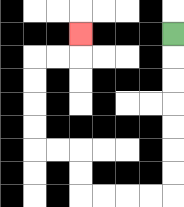{'start': '[7, 1]', 'end': '[3, 1]', 'path_directions': 'D,D,D,D,D,D,D,L,L,L,L,U,U,L,L,U,U,U,U,R,R,U', 'path_coordinates': '[[7, 1], [7, 2], [7, 3], [7, 4], [7, 5], [7, 6], [7, 7], [7, 8], [6, 8], [5, 8], [4, 8], [3, 8], [3, 7], [3, 6], [2, 6], [1, 6], [1, 5], [1, 4], [1, 3], [1, 2], [2, 2], [3, 2], [3, 1]]'}